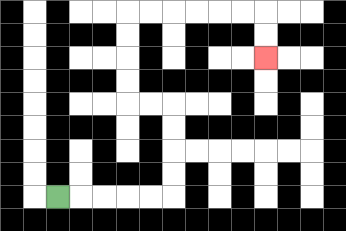{'start': '[2, 8]', 'end': '[11, 2]', 'path_directions': 'R,R,R,R,R,U,U,U,U,L,L,U,U,U,U,R,R,R,R,R,R,D,D', 'path_coordinates': '[[2, 8], [3, 8], [4, 8], [5, 8], [6, 8], [7, 8], [7, 7], [7, 6], [7, 5], [7, 4], [6, 4], [5, 4], [5, 3], [5, 2], [5, 1], [5, 0], [6, 0], [7, 0], [8, 0], [9, 0], [10, 0], [11, 0], [11, 1], [11, 2]]'}